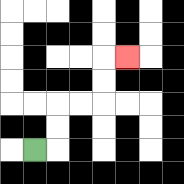{'start': '[1, 6]', 'end': '[5, 2]', 'path_directions': 'R,U,U,R,R,U,U,R', 'path_coordinates': '[[1, 6], [2, 6], [2, 5], [2, 4], [3, 4], [4, 4], [4, 3], [4, 2], [5, 2]]'}